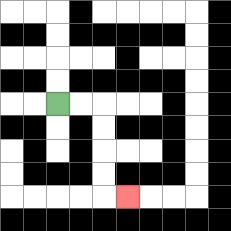{'start': '[2, 4]', 'end': '[5, 8]', 'path_directions': 'R,R,D,D,D,D,R', 'path_coordinates': '[[2, 4], [3, 4], [4, 4], [4, 5], [4, 6], [4, 7], [4, 8], [5, 8]]'}